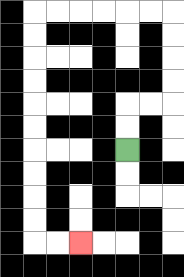{'start': '[5, 6]', 'end': '[3, 10]', 'path_directions': 'U,U,R,R,U,U,U,U,L,L,L,L,L,L,D,D,D,D,D,D,D,D,D,D,R,R', 'path_coordinates': '[[5, 6], [5, 5], [5, 4], [6, 4], [7, 4], [7, 3], [7, 2], [7, 1], [7, 0], [6, 0], [5, 0], [4, 0], [3, 0], [2, 0], [1, 0], [1, 1], [1, 2], [1, 3], [1, 4], [1, 5], [1, 6], [1, 7], [1, 8], [1, 9], [1, 10], [2, 10], [3, 10]]'}